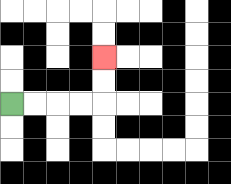{'start': '[0, 4]', 'end': '[4, 2]', 'path_directions': 'R,R,R,R,U,U', 'path_coordinates': '[[0, 4], [1, 4], [2, 4], [3, 4], [4, 4], [4, 3], [4, 2]]'}